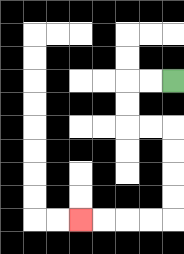{'start': '[7, 3]', 'end': '[3, 9]', 'path_directions': 'L,L,D,D,R,R,D,D,D,D,L,L,L,L', 'path_coordinates': '[[7, 3], [6, 3], [5, 3], [5, 4], [5, 5], [6, 5], [7, 5], [7, 6], [7, 7], [7, 8], [7, 9], [6, 9], [5, 9], [4, 9], [3, 9]]'}